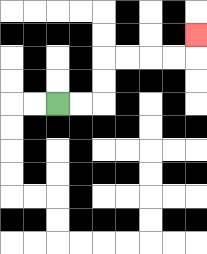{'start': '[2, 4]', 'end': '[8, 1]', 'path_directions': 'R,R,U,U,R,R,R,R,U', 'path_coordinates': '[[2, 4], [3, 4], [4, 4], [4, 3], [4, 2], [5, 2], [6, 2], [7, 2], [8, 2], [8, 1]]'}